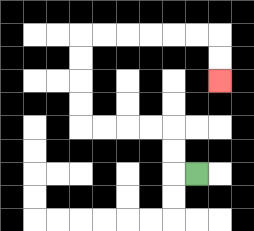{'start': '[8, 7]', 'end': '[9, 3]', 'path_directions': 'L,U,U,L,L,L,L,U,U,U,U,R,R,R,R,R,R,D,D', 'path_coordinates': '[[8, 7], [7, 7], [7, 6], [7, 5], [6, 5], [5, 5], [4, 5], [3, 5], [3, 4], [3, 3], [3, 2], [3, 1], [4, 1], [5, 1], [6, 1], [7, 1], [8, 1], [9, 1], [9, 2], [9, 3]]'}